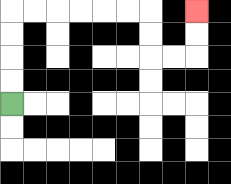{'start': '[0, 4]', 'end': '[8, 0]', 'path_directions': 'U,U,U,U,R,R,R,R,R,R,D,D,R,R,U,U', 'path_coordinates': '[[0, 4], [0, 3], [0, 2], [0, 1], [0, 0], [1, 0], [2, 0], [3, 0], [4, 0], [5, 0], [6, 0], [6, 1], [6, 2], [7, 2], [8, 2], [8, 1], [8, 0]]'}